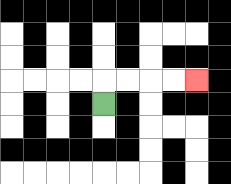{'start': '[4, 4]', 'end': '[8, 3]', 'path_directions': 'U,R,R,R,R', 'path_coordinates': '[[4, 4], [4, 3], [5, 3], [6, 3], [7, 3], [8, 3]]'}